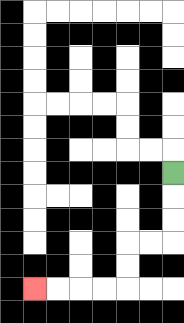{'start': '[7, 7]', 'end': '[1, 12]', 'path_directions': 'D,D,D,L,L,D,D,L,L,L,L', 'path_coordinates': '[[7, 7], [7, 8], [7, 9], [7, 10], [6, 10], [5, 10], [5, 11], [5, 12], [4, 12], [3, 12], [2, 12], [1, 12]]'}